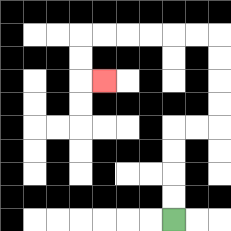{'start': '[7, 9]', 'end': '[4, 3]', 'path_directions': 'U,U,U,U,R,R,U,U,U,U,L,L,L,L,L,L,D,D,R', 'path_coordinates': '[[7, 9], [7, 8], [7, 7], [7, 6], [7, 5], [8, 5], [9, 5], [9, 4], [9, 3], [9, 2], [9, 1], [8, 1], [7, 1], [6, 1], [5, 1], [4, 1], [3, 1], [3, 2], [3, 3], [4, 3]]'}